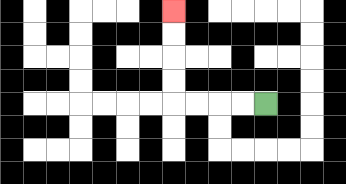{'start': '[11, 4]', 'end': '[7, 0]', 'path_directions': 'L,L,L,L,U,U,U,U', 'path_coordinates': '[[11, 4], [10, 4], [9, 4], [8, 4], [7, 4], [7, 3], [7, 2], [7, 1], [7, 0]]'}